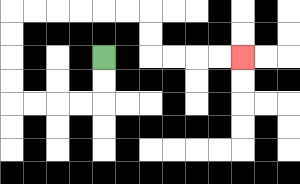{'start': '[4, 2]', 'end': '[10, 2]', 'path_directions': 'D,D,L,L,L,L,U,U,U,U,R,R,R,R,R,R,D,D,R,R,R,R', 'path_coordinates': '[[4, 2], [4, 3], [4, 4], [3, 4], [2, 4], [1, 4], [0, 4], [0, 3], [0, 2], [0, 1], [0, 0], [1, 0], [2, 0], [3, 0], [4, 0], [5, 0], [6, 0], [6, 1], [6, 2], [7, 2], [8, 2], [9, 2], [10, 2]]'}